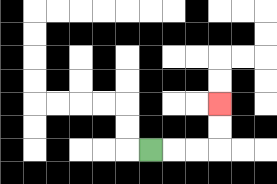{'start': '[6, 6]', 'end': '[9, 4]', 'path_directions': 'R,R,R,U,U', 'path_coordinates': '[[6, 6], [7, 6], [8, 6], [9, 6], [9, 5], [9, 4]]'}